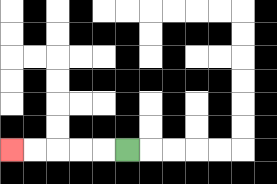{'start': '[5, 6]', 'end': '[0, 6]', 'path_directions': 'L,L,L,L,L', 'path_coordinates': '[[5, 6], [4, 6], [3, 6], [2, 6], [1, 6], [0, 6]]'}